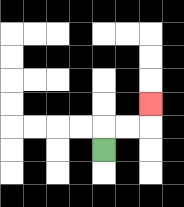{'start': '[4, 6]', 'end': '[6, 4]', 'path_directions': 'U,R,R,U', 'path_coordinates': '[[4, 6], [4, 5], [5, 5], [6, 5], [6, 4]]'}